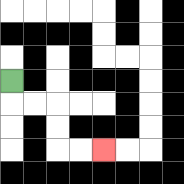{'start': '[0, 3]', 'end': '[4, 6]', 'path_directions': 'D,R,R,D,D,R,R', 'path_coordinates': '[[0, 3], [0, 4], [1, 4], [2, 4], [2, 5], [2, 6], [3, 6], [4, 6]]'}